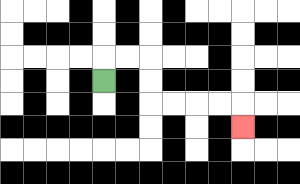{'start': '[4, 3]', 'end': '[10, 5]', 'path_directions': 'U,R,R,D,D,R,R,R,R,D', 'path_coordinates': '[[4, 3], [4, 2], [5, 2], [6, 2], [6, 3], [6, 4], [7, 4], [8, 4], [9, 4], [10, 4], [10, 5]]'}